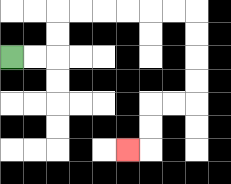{'start': '[0, 2]', 'end': '[5, 6]', 'path_directions': 'R,R,U,U,R,R,R,R,R,R,D,D,D,D,L,L,D,D,L', 'path_coordinates': '[[0, 2], [1, 2], [2, 2], [2, 1], [2, 0], [3, 0], [4, 0], [5, 0], [6, 0], [7, 0], [8, 0], [8, 1], [8, 2], [8, 3], [8, 4], [7, 4], [6, 4], [6, 5], [6, 6], [5, 6]]'}